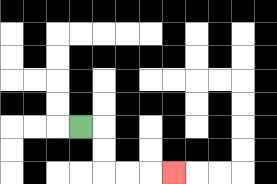{'start': '[3, 5]', 'end': '[7, 7]', 'path_directions': 'R,D,D,R,R,R', 'path_coordinates': '[[3, 5], [4, 5], [4, 6], [4, 7], [5, 7], [6, 7], [7, 7]]'}